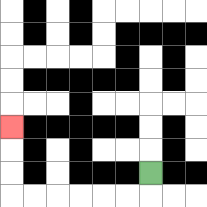{'start': '[6, 7]', 'end': '[0, 5]', 'path_directions': 'D,L,L,L,L,L,L,U,U,U', 'path_coordinates': '[[6, 7], [6, 8], [5, 8], [4, 8], [3, 8], [2, 8], [1, 8], [0, 8], [0, 7], [0, 6], [0, 5]]'}